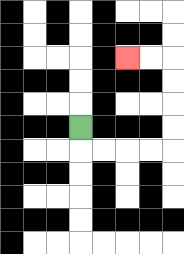{'start': '[3, 5]', 'end': '[5, 2]', 'path_directions': 'D,R,R,R,R,U,U,U,U,L,L', 'path_coordinates': '[[3, 5], [3, 6], [4, 6], [5, 6], [6, 6], [7, 6], [7, 5], [7, 4], [7, 3], [7, 2], [6, 2], [5, 2]]'}